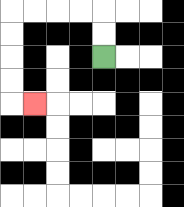{'start': '[4, 2]', 'end': '[1, 4]', 'path_directions': 'U,U,L,L,L,L,D,D,D,D,R', 'path_coordinates': '[[4, 2], [4, 1], [4, 0], [3, 0], [2, 0], [1, 0], [0, 0], [0, 1], [0, 2], [0, 3], [0, 4], [1, 4]]'}